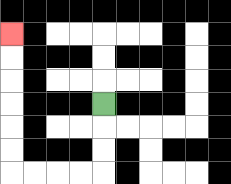{'start': '[4, 4]', 'end': '[0, 1]', 'path_directions': 'D,D,D,L,L,L,L,U,U,U,U,U,U', 'path_coordinates': '[[4, 4], [4, 5], [4, 6], [4, 7], [3, 7], [2, 7], [1, 7], [0, 7], [0, 6], [0, 5], [0, 4], [0, 3], [0, 2], [0, 1]]'}